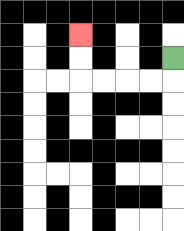{'start': '[7, 2]', 'end': '[3, 1]', 'path_directions': 'D,L,L,L,L,U,U', 'path_coordinates': '[[7, 2], [7, 3], [6, 3], [5, 3], [4, 3], [3, 3], [3, 2], [3, 1]]'}